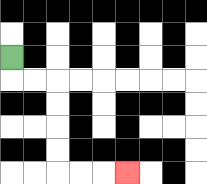{'start': '[0, 2]', 'end': '[5, 7]', 'path_directions': 'D,R,R,D,D,D,D,R,R,R', 'path_coordinates': '[[0, 2], [0, 3], [1, 3], [2, 3], [2, 4], [2, 5], [2, 6], [2, 7], [3, 7], [4, 7], [5, 7]]'}